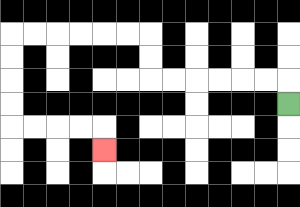{'start': '[12, 4]', 'end': '[4, 6]', 'path_directions': 'U,L,L,L,L,L,L,U,U,L,L,L,L,L,L,D,D,D,D,R,R,R,R,D', 'path_coordinates': '[[12, 4], [12, 3], [11, 3], [10, 3], [9, 3], [8, 3], [7, 3], [6, 3], [6, 2], [6, 1], [5, 1], [4, 1], [3, 1], [2, 1], [1, 1], [0, 1], [0, 2], [0, 3], [0, 4], [0, 5], [1, 5], [2, 5], [3, 5], [4, 5], [4, 6]]'}